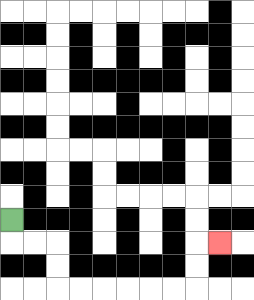{'start': '[0, 9]', 'end': '[9, 10]', 'path_directions': 'D,R,R,D,D,R,R,R,R,R,R,U,U,R', 'path_coordinates': '[[0, 9], [0, 10], [1, 10], [2, 10], [2, 11], [2, 12], [3, 12], [4, 12], [5, 12], [6, 12], [7, 12], [8, 12], [8, 11], [8, 10], [9, 10]]'}